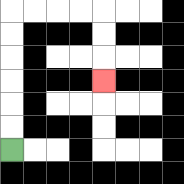{'start': '[0, 6]', 'end': '[4, 3]', 'path_directions': 'U,U,U,U,U,U,R,R,R,R,D,D,D', 'path_coordinates': '[[0, 6], [0, 5], [0, 4], [0, 3], [0, 2], [0, 1], [0, 0], [1, 0], [2, 0], [3, 0], [4, 0], [4, 1], [4, 2], [4, 3]]'}